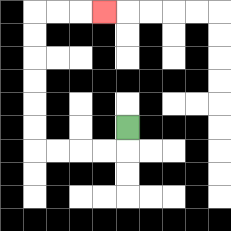{'start': '[5, 5]', 'end': '[4, 0]', 'path_directions': 'D,L,L,L,L,U,U,U,U,U,U,R,R,R', 'path_coordinates': '[[5, 5], [5, 6], [4, 6], [3, 6], [2, 6], [1, 6], [1, 5], [1, 4], [1, 3], [1, 2], [1, 1], [1, 0], [2, 0], [3, 0], [4, 0]]'}